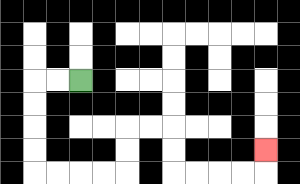{'start': '[3, 3]', 'end': '[11, 6]', 'path_directions': 'L,L,D,D,D,D,R,R,R,R,U,U,R,R,D,D,R,R,R,R,U', 'path_coordinates': '[[3, 3], [2, 3], [1, 3], [1, 4], [1, 5], [1, 6], [1, 7], [2, 7], [3, 7], [4, 7], [5, 7], [5, 6], [5, 5], [6, 5], [7, 5], [7, 6], [7, 7], [8, 7], [9, 7], [10, 7], [11, 7], [11, 6]]'}